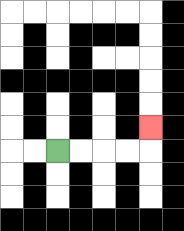{'start': '[2, 6]', 'end': '[6, 5]', 'path_directions': 'R,R,R,R,U', 'path_coordinates': '[[2, 6], [3, 6], [4, 6], [5, 6], [6, 6], [6, 5]]'}